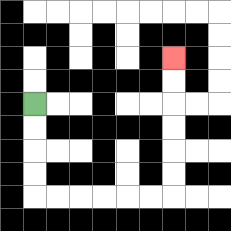{'start': '[1, 4]', 'end': '[7, 2]', 'path_directions': 'D,D,D,D,R,R,R,R,R,R,U,U,U,U,U,U', 'path_coordinates': '[[1, 4], [1, 5], [1, 6], [1, 7], [1, 8], [2, 8], [3, 8], [4, 8], [5, 8], [6, 8], [7, 8], [7, 7], [7, 6], [7, 5], [7, 4], [7, 3], [7, 2]]'}